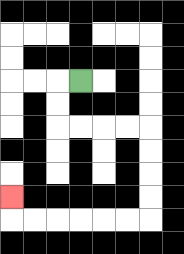{'start': '[3, 3]', 'end': '[0, 8]', 'path_directions': 'L,D,D,R,R,R,R,D,D,D,D,L,L,L,L,L,L,U', 'path_coordinates': '[[3, 3], [2, 3], [2, 4], [2, 5], [3, 5], [4, 5], [5, 5], [6, 5], [6, 6], [6, 7], [6, 8], [6, 9], [5, 9], [4, 9], [3, 9], [2, 9], [1, 9], [0, 9], [0, 8]]'}